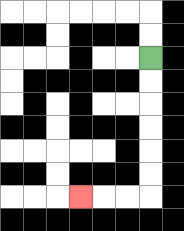{'start': '[6, 2]', 'end': '[3, 8]', 'path_directions': 'D,D,D,D,D,D,L,L,L', 'path_coordinates': '[[6, 2], [6, 3], [6, 4], [6, 5], [6, 6], [6, 7], [6, 8], [5, 8], [4, 8], [3, 8]]'}